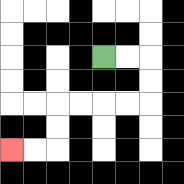{'start': '[4, 2]', 'end': '[0, 6]', 'path_directions': 'R,R,D,D,L,L,L,L,D,D,L,L', 'path_coordinates': '[[4, 2], [5, 2], [6, 2], [6, 3], [6, 4], [5, 4], [4, 4], [3, 4], [2, 4], [2, 5], [2, 6], [1, 6], [0, 6]]'}